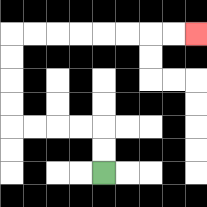{'start': '[4, 7]', 'end': '[8, 1]', 'path_directions': 'U,U,L,L,L,L,U,U,U,U,R,R,R,R,R,R,R,R', 'path_coordinates': '[[4, 7], [4, 6], [4, 5], [3, 5], [2, 5], [1, 5], [0, 5], [0, 4], [0, 3], [0, 2], [0, 1], [1, 1], [2, 1], [3, 1], [4, 1], [5, 1], [6, 1], [7, 1], [8, 1]]'}